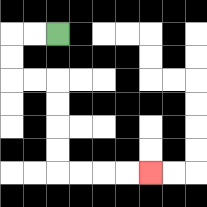{'start': '[2, 1]', 'end': '[6, 7]', 'path_directions': 'L,L,D,D,R,R,D,D,D,D,R,R,R,R', 'path_coordinates': '[[2, 1], [1, 1], [0, 1], [0, 2], [0, 3], [1, 3], [2, 3], [2, 4], [2, 5], [2, 6], [2, 7], [3, 7], [4, 7], [5, 7], [6, 7]]'}